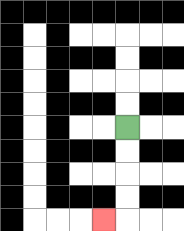{'start': '[5, 5]', 'end': '[4, 9]', 'path_directions': 'D,D,D,D,L', 'path_coordinates': '[[5, 5], [5, 6], [5, 7], [5, 8], [5, 9], [4, 9]]'}